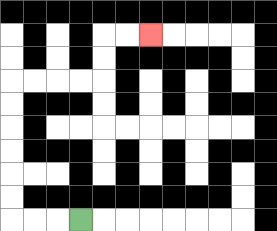{'start': '[3, 9]', 'end': '[6, 1]', 'path_directions': 'L,L,L,U,U,U,U,U,U,R,R,R,R,U,U,R,R', 'path_coordinates': '[[3, 9], [2, 9], [1, 9], [0, 9], [0, 8], [0, 7], [0, 6], [0, 5], [0, 4], [0, 3], [1, 3], [2, 3], [3, 3], [4, 3], [4, 2], [4, 1], [5, 1], [6, 1]]'}